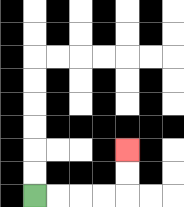{'start': '[1, 8]', 'end': '[5, 6]', 'path_directions': 'R,R,R,R,U,U', 'path_coordinates': '[[1, 8], [2, 8], [3, 8], [4, 8], [5, 8], [5, 7], [5, 6]]'}